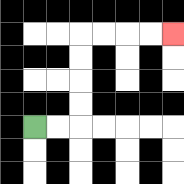{'start': '[1, 5]', 'end': '[7, 1]', 'path_directions': 'R,R,U,U,U,U,R,R,R,R', 'path_coordinates': '[[1, 5], [2, 5], [3, 5], [3, 4], [3, 3], [3, 2], [3, 1], [4, 1], [5, 1], [6, 1], [7, 1]]'}